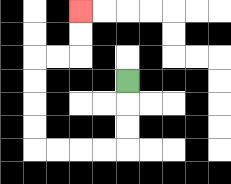{'start': '[5, 3]', 'end': '[3, 0]', 'path_directions': 'D,D,D,L,L,L,L,U,U,U,U,R,R,U,U', 'path_coordinates': '[[5, 3], [5, 4], [5, 5], [5, 6], [4, 6], [3, 6], [2, 6], [1, 6], [1, 5], [1, 4], [1, 3], [1, 2], [2, 2], [3, 2], [3, 1], [3, 0]]'}